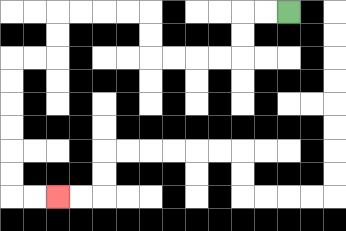{'start': '[12, 0]', 'end': '[2, 8]', 'path_directions': 'L,L,D,D,L,L,L,L,U,U,L,L,L,L,D,D,L,L,D,D,D,D,D,D,R,R', 'path_coordinates': '[[12, 0], [11, 0], [10, 0], [10, 1], [10, 2], [9, 2], [8, 2], [7, 2], [6, 2], [6, 1], [6, 0], [5, 0], [4, 0], [3, 0], [2, 0], [2, 1], [2, 2], [1, 2], [0, 2], [0, 3], [0, 4], [0, 5], [0, 6], [0, 7], [0, 8], [1, 8], [2, 8]]'}